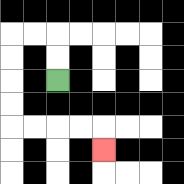{'start': '[2, 3]', 'end': '[4, 6]', 'path_directions': 'U,U,L,L,D,D,D,D,R,R,R,R,D', 'path_coordinates': '[[2, 3], [2, 2], [2, 1], [1, 1], [0, 1], [0, 2], [0, 3], [0, 4], [0, 5], [1, 5], [2, 5], [3, 5], [4, 5], [4, 6]]'}